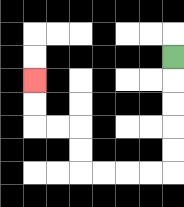{'start': '[7, 2]', 'end': '[1, 3]', 'path_directions': 'D,D,D,D,D,L,L,L,L,U,U,L,L,U,U', 'path_coordinates': '[[7, 2], [7, 3], [7, 4], [7, 5], [7, 6], [7, 7], [6, 7], [5, 7], [4, 7], [3, 7], [3, 6], [3, 5], [2, 5], [1, 5], [1, 4], [1, 3]]'}